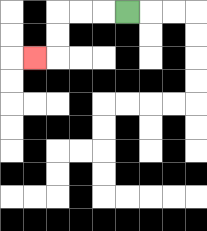{'start': '[5, 0]', 'end': '[1, 2]', 'path_directions': 'L,L,L,D,D,L', 'path_coordinates': '[[5, 0], [4, 0], [3, 0], [2, 0], [2, 1], [2, 2], [1, 2]]'}